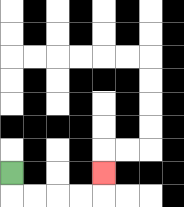{'start': '[0, 7]', 'end': '[4, 7]', 'path_directions': 'D,R,R,R,R,U', 'path_coordinates': '[[0, 7], [0, 8], [1, 8], [2, 8], [3, 8], [4, 8], [4, 7]]'}